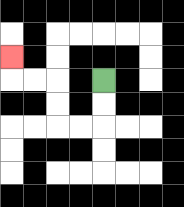{'start': '[4, 3]', 'end': '[0, 2]', 'path_directions': 'D,D,L,L,U,U,L,L,U', 'path_coordinates': '[[4, 3], [4, 4], [4, 5], [3, 5], [2, 5], [2, 4], [2, 3], [1, 3], [0, 3], [0, 2]]'}